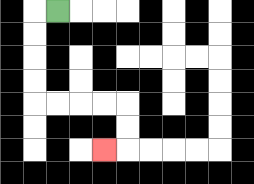{'start': '[2, 0]', 'end': '[4, 6]', 'path_directions': 'L,D,D,D,D,R,R,R,R,D,D,L', 'path_coordinates': '[[2, 0], [1, 0], [1, 1], [1, 2], [1, 3], [1, 4], [2, 4], [3, 4], [4, 4], [5, 4], [5, 5], [5, 6], [4, 6]]'}